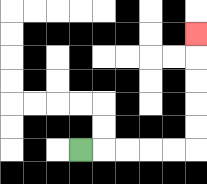{'start': '[3, 6]', 'end': '[8, 1]', 'path_directions': 'R,R,R,R,R,U,U,U,U,U', 'path_coordinates': '[[3, 6], [4, 6], [5, 6], [6, 6], [7, 6], [8, 6], [8, 5], [8, 4], [8, 3], [8, 2], [8, 1]]'}